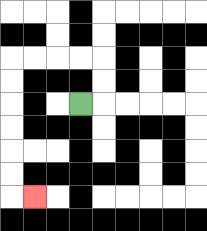{'start': '[3, 4]', 'end': '[1, 8]', 'path_directions': 'R,U,U,L,L,L,L,D,D,D,D,D,D,R', 'path_coordinates': '[[3, 4], [4, 4], [4, 3], [4, 2], [3, 2], [2, 2], [1, 2], [0, 2], [0, 3], [0, 4], [0, 5], [0, 6], [0, 7], [0, 8], [1, 8]]'}